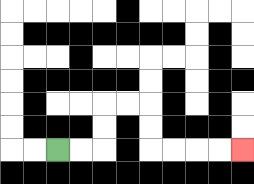{'start': '[2, 6]', 'end': '[10, 6]', 'path_directions': 'R,R,U,U,R,R,D,D,R,R,R,R', 'path_coordinates': '[[2, 6], [3, 6], [4, 6], [4, 5], [4, 4], [5, 4], [6, 4], [6, 5], [6, 6], [7, 6], [8, 6], [9, 6], [10, 6]]'}